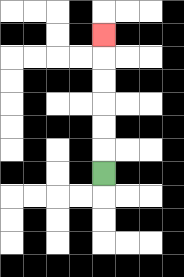{'start': '[4, 7]', 'end': '[4, 1]', 'path_directions': 'U,U,U,U,U,U', 'path_coordinates': '[[4, 7], [4, 6], [4, 5], [4, 4], [4, 3], [4, 2], [4, 1]]'}